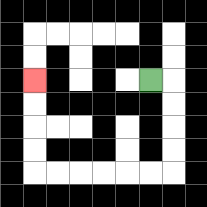{'start': '[6, 3]', 'end': '[1, 3]', 'path_directions': 'R,D,D,D,D,L,L,L,L,L,L,U,U,U,U', 'path_coordinates': '[[6, 3], [7, 3], [7, 4], [7, 5], [7, 6], [7, 7], [6, 7], [5, 7], [4, 7], [3, 7], [2, 7], [1, 7], [1, 6], [1, 5], [1, 4], [1, 3]]'}